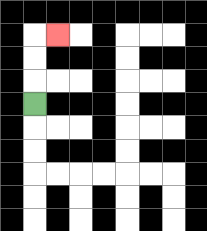{'start': '[1, 4]', 'end': '[2, 1]', 'path_directions': 'U,U,U,R', 'path_coordinates': '[[1, 4], [1, 3], [1, 2], [1, 1], [2, 1]]'}